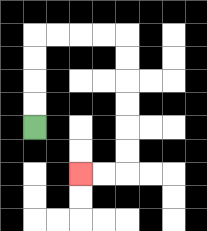{'start': '[1, 5]', 'end': '[3, 7]', 'path_directions': 'U,U,U,U,R,R,R,R,D,D,D,D,D,D,L,L', 'path_coordinates': '[[1, 5], [1, 4], [1, 3], [1, 2], [1, 1], [2, 1], [3, 1], [4, 1], [5, 1], [5, 2], [5, 3], [5, 4], [5, 5], [5, 6], [5, 7], [4, 7], [3, 7]]'}